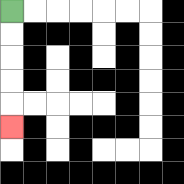{'start': '[0, 0]', 'end': '[0, 5]', 'path_directions': 'D,D,D,D,D', 'path_coordinates': '[[0, 0], [0, 1], [0, 2], [0, 3], [0, 4], [0, 5]]'}